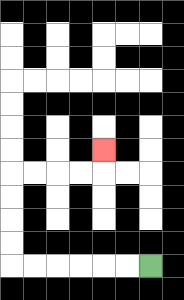{'start': '[6, 11]', 'end': '[4, 6]', 'path_directions': 'L,L,L,L,L,L,U,U,U,U,R,R,R,R,U', 'path_coordinates': '[[6, 11], [5, 11], [4, 11], [3, 11], [2, 11], [1, 11], [0, 11], [0, 10], [0, 9], [0, 8], [0, 7], [1, 7], [2, 7], [3, 7], [4, 7], [4, 6]]'}